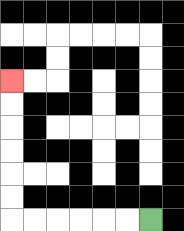{'start': '[6, 9]', 'end': '[0, 3]', 'path_directions': 'L,L,L,L,L,L,U,U,U,U,U,U', 'path_coordinates': '[[6, 9], [5, 9], [4, 9], [3, 9], [2, 9], [1, 9], [0, 9], [0, 8], [0, 7], [0, 6], [0, 5], [0, 4], [0, 3]]'}